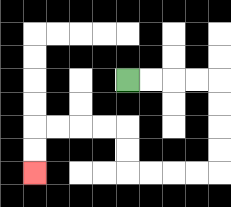{'start': '[5, 3]', 'end': '[1, 7]', 'path_directions': 'R,R,R,R,D,D,D,D,L,L,L,L,U,U,L,L,L,L,D,D', 'path_coordinates': '[[5, 3], [6, 3], [7, 3], [8, 3], [9, 3], [9, 4], [9, 5], [9, 6], [9, 7], [8, 7], [7, 7], [6, 7], [5, 7], [5, 6], [5, 5], [4, 5], [3, 5], [2, 5], [1, 5], [1, 6], [1, 7]]'}